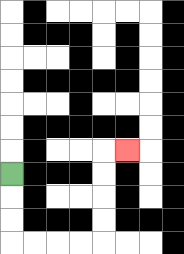{'start': '[0, 7]', 'end': '[5, 6]', 'path_directions': 'D,D,D,R,R,R,R,U,U,U,U,R', 'path_coordinates': '[[0, 7], [0, 8], [0, 9], [0, 10], [1, 10], [2, 10], [3, 10], [4, 10], [4, 9], [4, 8], [4, 7], [4, 6], [5, 6]]'}